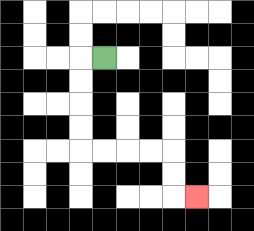{'start': '[4, 2]', 'end': '[8, 8]', 'path_directions': 'L,D,D,D,D,R,R,R,R,D,D,R', 'path_coordinates': '[[4, 2], [3, 2], [3, 3], [3, 4], [3, 5], [3, 6], [4, 6], [5, 6], [6, 6], [7, 6], [7, 7], [7, 8], [8, 8]]'}